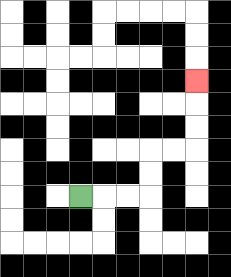{'start': '[3, 8]', 'end': '[8, 3]', 'path_directions': 'R,R,R,U,U,R,R,U,U,U', 'path_coordinates': '[[3, 8], [4, 8], [5, 8], [6, 8], [6, 7], [6, 6], [7, 6], [8, 6], [8, 5], [8, 4], [8, 3]]'}